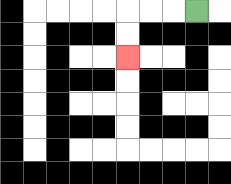{'start': '[8, 0]', 'end': '[5, 2]', 'path_directions': 'L,L,L,D,D', 'path_coordinates': '[[8, 0], [7, 0], [6, 0], [5, 0], [5, 1], [5, 2]]'}